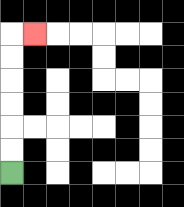{'start': '[0, 7]', 'end': '[1, 1]', 'path_directions': 'U,U,U,U,U,U,R', 'path_coordinates': '[[0, 7], [0, 6], [0, 5], [0, 4], [0, 3], [0, 2], [0, 1], [1, 1]]'}